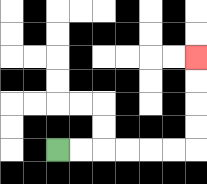{'start': '[2, 6]', 'end': '[8, 2]', 'path_directions': 'R,R,R,R,R,R,U,U,U,U', 'path_coordinates': '[[2, 6], [3, 6], [4, 6], [5, 6], [6, 6], [7, 6], [8, 6], [8, 5], [8, 4], [8, 3], [8, 2]]'}